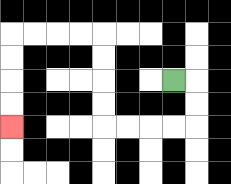{'start': '[7, 3]', 'end': '[0, 5]', 'path_directions': 'R,D,D,L,L,L,L,U,U,U,U,L,L,L,L,D,D,D,D', 'path_coordinates': '[[7, 3], [8, 3], [8, 4], [8, 5], [7, 5], [6, 5], [5, 5], [4, 5], [4, 4], [4, 3], [4, 2], [4, 1], [3, 1], [2, 1], [1, 1], [0, 1], [0, 2], [0, 3], [0, 4], [0, 5]]'}